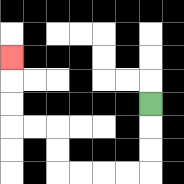{'start': '[6, 4]', 'end': '[0, 2]', 'path_directions': 'D,D,D,L,L,L,L,U,U,L,L,U,U,U', 'path_coordinates': '[[6, 4], [6, 5], [6, 6], [6, 7], [5, 7], [4, 7], [3, 7], [2, 7], [2, 6], [2, 5], [1, 5], [0, 5], [0, 4], [0, 3], [0, 2]]'}